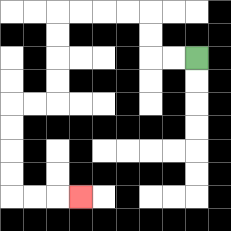{'start': '[8, 2]', 'end': '[3, 8]', 'path_directions': 'L,L,U,U,L,L,L,L,D,D,D,D,L,L,D,D,D,D,R,R,R', 'path_coordinates': '[[8, 2], [7, 2], [6, 2], [6, 1], [6, 0], [5, 0], [4, 0], [3, 0], [2, 0], [2, 1], [2, 2], [2, 3], [2, 4], [1, 4], [0, 4], [0, 5], [0, 6], [0, 7], [0, 8], [1, 8], [2, 8], [3, 8]]'}